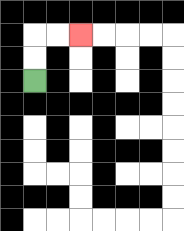{'start': '[1, 3]', 'end': '[3, 1]', 'path_directions': 'U,U,R,R', 'path_coordinates': '[[1, 3], [1, 2], [1, 1], [2, 1], [3, 1]]'}